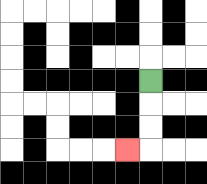{'start': '[6, 3]', 'end': '[5, 6]', 'path_directions': 'D,D,D,L', 'path_coordinates': '[[6, 3], [6, 4], [6, 5], [6, 6], [5, 6]]'}